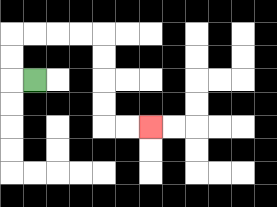{'start': '[1, 3]', 'end': '[6, 5]', 'path_directions': 'L,U,U,R,R,R,R,D,D,D,D,R,R', 'path_coordinates': '[[1, 3], [0, 3], [0, 2], [0, 1], [1, 1], [2, 1], [3, 1], [4, 1], [4, 2], [4, 3], [4, 4], [4, 5], [5, 5], [6, 5]]'}